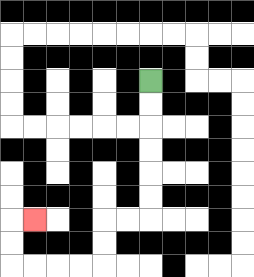{'start': '[6, 3]', 'end': '[1, 9]', 'path_directions': 'D,D,D,D,D,D,L,L,D,D,L,L,L,L,U,U,R', 'path_coordinates': '[[6, 3], [6, 4], [6, 5], [6, 6], [6, 7], [6, 8], [6, 9], [5, 9], [4, 9], [4, 10], [4, 11], [3, 11], [2, 11], [1, 11], [0, 11], [0, 10], [0, 9], [1, 9]]'}